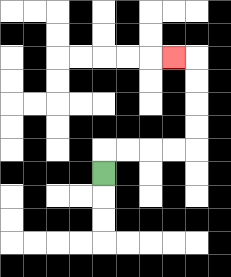{'start': '[4, 7]', 'end': '[7, 2]', 'path_directions': 'U,R,R,R,R,U,U,U,U,L', 'path_coordinates': '[[4, 7], [4, 6], [5, 6], [6, 6], [7, 6], [8, 6], [8, 5], [8, 4], [8, 3], [8, 2], [7, 2]]'}